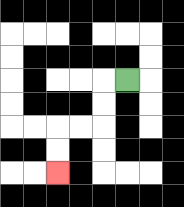{'start': '[5, 3]', 'end': '[2, 7]', 'path_directions': 'L,D,D,L,L,D,D', 'path_coordinates': '[[5, 3], [4, 3], [4, 4], [4, 5], [3, 5], [2, 5], [2, 6], [2, 7]]'}